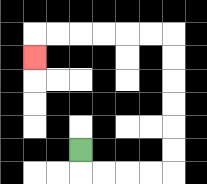{'start': '[3, 6]', 'end': '[1, 2]', 'path_directions': 'D,R,R,R,R,U,U,U,U,U,U,L,L,L,L,L,L,D', 'path_coordinates': '[[3, 6], [3, 7], [4, 7], [5, 7], [6, 7], [7, 7], [7, 6], [7, 5], [7, 4], [7, 3], [7, 2], [7, 1], [6, 1], [5, 1], [4, 1], [3, 1], [2, 1], [1, 1], [1, 2]]'}